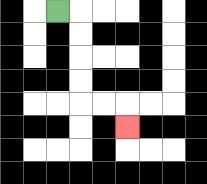{'start': '[2, 0]', 'end': '[5, 5]', 'path_directions': 'R,D,D,D,D,R,R,D', 'path_coordinates': '[[2, 0], [3, 0], [3, 1], [3, 2], [3, 3], [3, 4], [4, 4], [5, 4], [5, 5]]'}